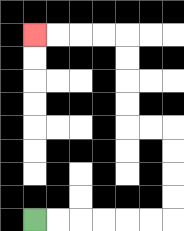{'start': '[1, 9]', 'end': '[1, 1]', 'path_directions': 'R,R,R,R,R,R,U,U,U,U,L,L,U,U,U,U,L,L,L,L', 'path_coordinates': '[[1, 9], [2, 9], [3, 9], [4, 9], [5, 9], [6, 9], [7, 9], [7, 8], [7, 7], [7, 6], [7, 5], [6, 5], [5, 5], [5, 4], [5, 3], [5, 2], [5, 1], [4, 1], [3, 1], [2, 1], [1, 1]]'}